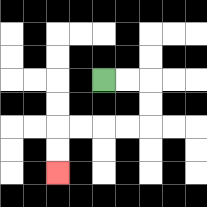{'start': '[4, 3]', 'end': '[2, 7]', 'path_directions': 'R,R,D,D,L,L,L,L,D,D', 'path_coordinates': '[[4, 3], [5, 3], [6, 3], [6, 4], [6, 5], [5, 5], [4, 5], [3, 5], [2, 5], [2, 6], [2, 7]]'}